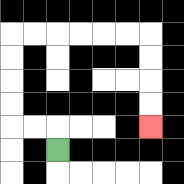{'start': '[2, 6]', 'end': '[6, 5]', 'path_directions': 'U,L,L,U,U,U,U,R,R,R,R,R,R,D,D,D,D', 'path_coordinates': '[[2, 6], [2, 5], [1, 5], [0, 5], [0, 4], [0, 3], [0, 2], [0, 1], [1, 1], [2, 1], [3, 1], [4, 1], [5, 1], [6, 1], [6, 2], [6, 3], [6, 4], [6, 5]]'}